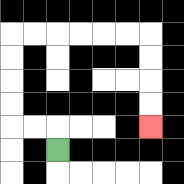{'start': '[2, 6]', 'end': '[6, 5]', 'path_directions': 'U,L,L,U,U,U,U,R,R,R,R,R,R,D,D,D,D', 'path_coordinates': '[[2, 6], [2, 5], [1, 5], [0, 5], [0, 4], [0, 3], [0, 2], [0, 1], [1, 1], [2, 1], [3, 1], [4, 1], [5, 1], [6, 1], [6, 2], [6, 3], [6, 4], [6, 5]]'}